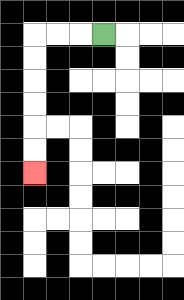{'start': '[4, 1]', 'end': '[1, 7]', 'path_directions': 'L,L,L,D,D,D,D,D,D', 'path_coordinates': '[[4, 1], [3, 1], [2, 1], [1, 1], [1, 2], [1, 3], [1, 4], [1, 5], [1, 6], [1, 7]]'}